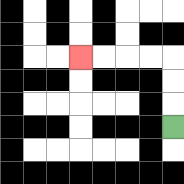{'start': '[7, 5]', 'end': '[3, 2]', 'path_directions': 'U,U,U,L,L,L,L', 'path_coordinates': '[[7, 5], [7, 4], [7, 3], [7, 2], [6, 2], [5, 2], [4, 2], [3, 2]]'}